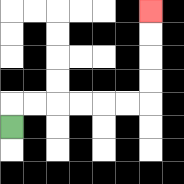{'start': '[0, 5]', 'end': '[6, 0]', 'path_directions': 'U,R,R,R,R,R,R,U,U,U,U', 'path_coordinates': '[[0, 5], [0, 4], [1, 4], [2, 4], [3, 4], [4, 4], [5, 4], [6, 4], [6, 3], [6, 2], [6, 1], [6, 0]]'}